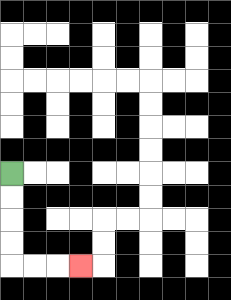{'start': '[0, 7]', 'end': '[3, 11]', 'path_directions': 'D,D,D,D,R,R,R', 'path_coordinates': '[[0, 7], [0, 8], [0, 9], [0, 10], [0, 11], [1, 11], [2, 11], [3, 11]]'}